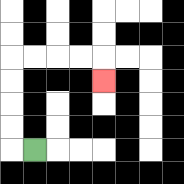{'start': '[1, 6]', 'end': '[4, 3]', 'path_directions': 'L,U,U,U,U,R,R,R,R,D', 'path_coordinates': '[[1, 6], [0, 6], [0, 5], [0, 4], [0, 3], [0, 2], [1, 2], [2, 2], [3, 2], [4, 2], [4, 3]]'}